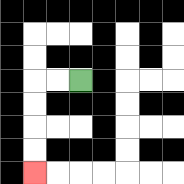{'start': '[3, 3]', 'end': '[1, 7]', 'path_directions': 'L,L,D,D,D,D', 'path_coordinates': '[[3, 3], [2, 3], [1, 3], [1, 4], [1, 5], [1, 6], [1, 7]]'}